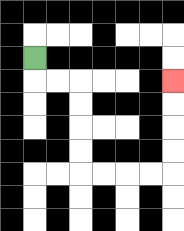{'start': '[1, 2]', 'end': '[7, 3]', 'path_directions': 'D,R,R,D,D,D,D,R,R,R,R,U,U,U,U', 'path_coordinates': '[[1, 2], [1, 3], [2, 3], [3, 3], [3, 4], [3, 5], [3, 6], [3, 7], [4, 7], [5, 7], [6, 7], [7, 7], [7, 6], [7, 5], [7, 4], [7, 3]]'}